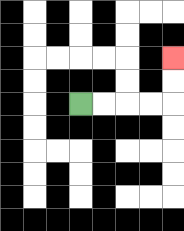{'start': '[3, 4]', 'end': '[7, 2]', 'path_directions': 'R,R,R,R,U,U', 'path_coordinates': '[[3, 4], [4, 4], [5, 4], [6, 4], [7, 4], [7, 3], [7, 2]]'}